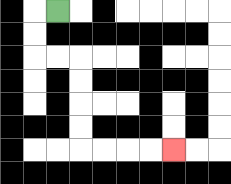{'start': '[2, 0]', 'end': '[7, 6]', 'path_directions': 'L,D,D,R,R,D,D,D,D,R,R,R,R', 'path_coordinates': '[[2, 0], [1, 0], [1, 1], [1, 2], [2, 2], [3, 2], [3, 3], [3, 4], [3, 5], [3, 6], [4, 6], [5, 6], [6, 6], [7, 6]]'}